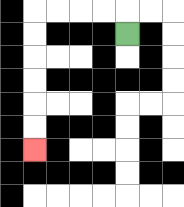{'start': '[5, 1]', 'end': '[1, 6]', 'path_directions': 'U,L,L,L,L,D,D,D,D,D,D', 'path_coordinates': '[[5, 1], [5, 0], [4, 0], [3, 0], [2, 0], [1, 0], [1, 1], [1, 2], [1, 3], [1, 4], [1, 5], [1, 6]]'}